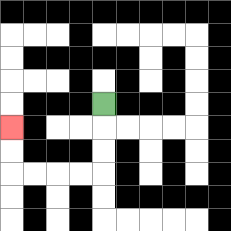{'start': '[4, 4]', 'end': '[0, 5]', 'path_directions': 'D,D,D,L,L,L,L,U,U', 'path_coordinates': '[[4, 4], [4, 5], [4, 6], [4, 7], [3, 7], [2, 7], [1, 7], [0, 7], [0, 6], [0, 5]]'}